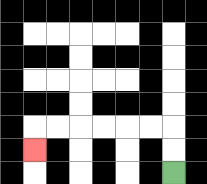{'start': '[7, 7]', 'end': '[1, 6]', 'path_directions': 'U,U,L,L,L,L,L,L,D', 'path_coordinates': '[[7, 7], [7, 6], [7, 5], [6, 5], [5, 5], [4, 5], [3, 5], [2, 5], [1, 5], [1, 6]]'}